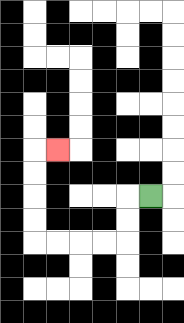{'start': '[6, 8]', 'end': '[2, 6]', 'path_directions': 'L,D,D,L,L,L,L,U,U,U,U,R', 'path_coordinates': '[[6, 8], [5, 8], [5, 9], [5, 10], [4, 10], [3, 10], [2, 10], [1, 10], [1, 9], [1, 8], [1, 7], [1, 6], [2, 6]]'}